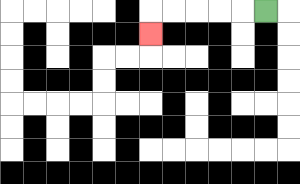{'start': '[11, 0]', 'end': '[6, 1]', 'path_directions': 'L,L,L,L,L,D', 'path_coordinates': '[[11, 0], [10, 0], [9, 0], [8, 0], [7, 0], [6, 0], [6, 1]]'}